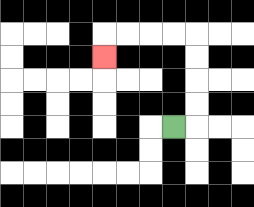{'start': '[7, 5]', 'end': '[4, 2]', 'path_directions': 'R,U,U,U,U,L,L,L,L,D', 'path_coordinates': '[[7, 5], [8, 5], [8, 4], [8, 3], [8, 2], [8, 1], [7, 1], [6, 1], [5, 1], [4, 1], [4, 2]]'}